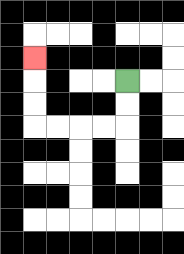{'start': '[5, 3]', 'end': '[1, 2]', 'path_directions': 'D,D,L,L,L,L,U,U,U', 'path_coordinates': '[[5, 3], [5, 4], [5, 5], [4, 5], [3, 5], [2, 5], [1, 5], [1, 4], [1, 3], [1, 2]]'}